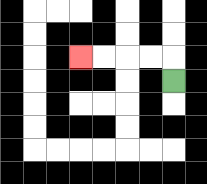{'start': '[7, 3]', 'end': '[3, 2]', 'path_directions': 'U,L,L,L,L', 'path_coordinates': '[[7, 3], [7, 2], [6, 2], [5, 2], [4, 2], [3, 2]]'}